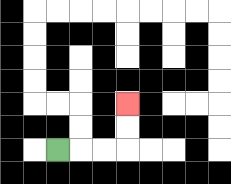{'start': '[2, 6]', 'end': '[5, 4]', 'path_directions': 'R,R,R,U,U', 'path_coordinates': '[[2, 6], [3, 6], [4, 6], [5, 6], [5, 5], [5, 4]]'}